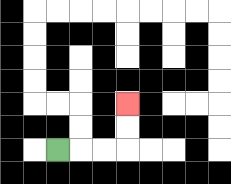{'start': '[2, 6]', 'end': '[5, 4]', 'path_directions': 'R,R,R,U,U', 'path_coordinates': '[[2, 6], [3, 6], [4, 6], [5, 6], [5, 5], [5, 4]]'}